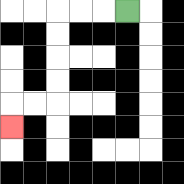{'start': '[5, 0]', 'end': '[0, 5]', 'path_directions': 'L,L,L,D,D,D,D,L,L,D', 'path_coordinates': '[[5, 0], [4, 0], [3, 0], [2, 0], [2, 1], [2, 2], [2, 3], [2, 4], [1, 4], [0, 4], [0, 5]]'}